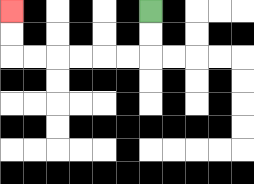{'start': '[6, 0]', 'end': '[0, 0]', 'path_directions': 'D,D,L,L,L,L,L,L,U,U', 'path_coordinates': '[[6, 0], [6, 1], [6, 2], [5, 2], [4, 2], [3, 2], [2, 2], [1, 2], [0, 2], [0, 1], [0, 0]]'}